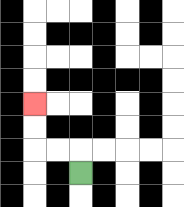{'start': '[3, 7]', 'end': '[1, 4]', 'path_directions': 'U,L,L,U,U', 'path_coordinates': '[[3, 7], [3, 6], [2, 6], [1, 6], [1, 5], [1, 4]]'}